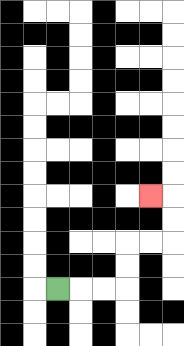{'start': '[2, 12]', 'end': '[6, 8]', 'path_directions': 'R,R,R,U,U,R,R,U,U,L', 'path_coordinates': '[[2, 12], [3, 12], [4, 12], [5, 12], [5, 11], [5, 10], [6, 10], [7, 10], [7, 9], [7, 8], [6, 8]]'}